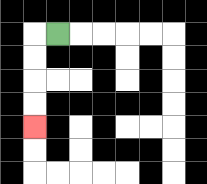{'start': '[2, 1]', 'end': '[1, 5]', 'path_directions': 'L,D,D,D,D', 'path_coordinates': '[[2, 1], [1, 1], [1, 2], [1, 3], [1, 4], [1, 5]]'}